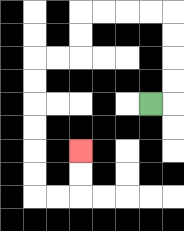{'start': '[6, 4]', 'end': '[3, 6]', 'path_directions': 'R,U,U,U,U,L,L,L,L,D,D,L,L,D,D,D,D,D,D,R,R,U,U', 'path_coordinates': '[[6, 4], [7, 4], [7, 3], [7, 2], [7, 1], [7, 0], [6, 0], [5, 0], [4, 0], [3, 0], [3, 1], [3, 2], [2, 2], [1, 2], [1, 3], [1, 4], [1, 5], [1, 6], [1, 7], [1, 8], [2, 8], [3, 8], [3, 7], [3, 6]]'}